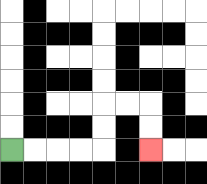{'start': '[0, 6]', 'end': '[6, 6]', 'path_directions': 'R,R,R,R,U,U,R,R,D,D', 'path_coordinates': '[[0, 6], [1, 6], [2, 6], [3, 6], [4, 6], [4, 5], [4, 4], [5, 4], [6, 4], [6, 5], [6, 6]]'}